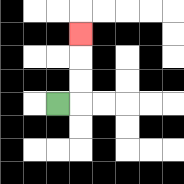{'start': '[2, 4]', 'end': '[3, 1]', 'path_directions': 'R,U,U,U', 'path_coordinates': '[[2, 4], [3, 4], [3, 3], [3, 2], [3, 1]]'}